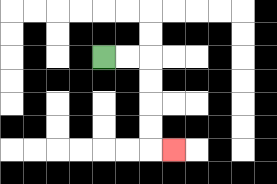{'start': '[4, 2]', 'end': '[7, 6]', 'path_directions': 'R,R,D,D,D,D,R', 'path_coordinates': '[[4, 2], [5, 2], [6, 2], [6, 3], [6, 4], [6, 5], [6, 6], [7, 6]]'}